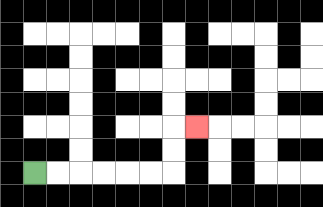{'start': '[1, 7]', 'end': '[8, 5]', 'path_directions': 'R,R,R,R,R,R,U,U,R', 'path_coordinates': '[[1, 7], [2, 7], [3, 7], [4, 7], [5, 7], [6, 7], [7, 7], [7, 6], [7, 5], [8, 5]]'}